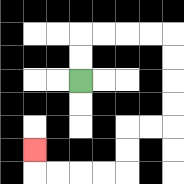{'start': '[3, 3]', 'end': '[1, 6]', 'path_directions': 'U,U,R,R,R,R,D,D,D,D,L,L,D,D,L,L,L,L,U', 'path_coordinates': '[[3, 3], [3, 2], [3, 1], [4, 1], [5, 1], [6, 1], [7, 1], [7, 2], [7, 3], [7, 4], [7, 5], [6, 5], [5, 5], [5, 6], [5, 7], [4, 7], [3, 7], [2, 7], [1, 7], [1, 6]]'}